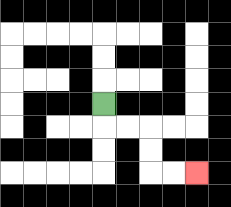{'start': '[4, 4]', 'end': '[8, 7]', 'path_directions': 'D,R,R,D,D,R,R', 'path_coordinates': '[[4, 4], [4, 5], [5, 5], [6, 5], [6, 6], [6, 7], [7, 7], [8, 7]]'}